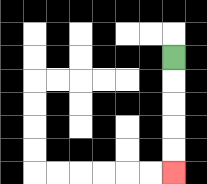{'start': '[7, 2]', 'end': '[7, 7]', 'path_directions': 'D,D,D,D,D', 'path_coordinates': '[[7, 2], [7, 3], [7, 4], [7, 5], [7, 6], [7, 7]]'}